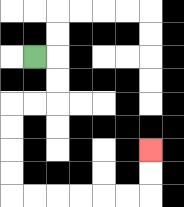{'start': '[1, 2]', 'end': '[6, 6]', 'path_directions': 'R,D,D,L,L,D,D,D,D,R,R,R,R,R,R,U,U', 'path_coordinates': '[[1, 2], [2, 2], [2, 3], [2, 4], [1, 4], [0, 4], [0, 5], [0, 6], [0, 7], [0, 8], [1, 8], [2, 8], [3, 8], [4, 8], [5, 8], [6, 8], [6, 7], [6, 6]]'}